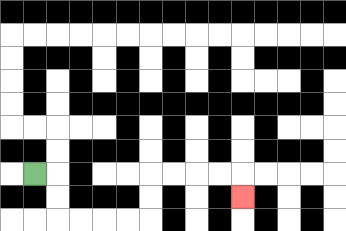{'start': '[1, 7]', 'end': '[10, 8]', 'path_directions': 'R,D,D,R,R,R,R,U,U,R,R,R,R,D', 'path_coordinates': '[[1, 7], [2, 7], [2, 8], [2, 9], [3, 9], [4, 9], [5, 9], [6, 9], [6, 8], [6, 7], [7, 7], [8, 7], [9, 7], [10, 7], [10, 8]]'}